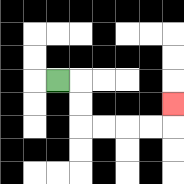{'start': '[2, 3]', 'end': '[7, 4]', 'path_directions': 'R,D,D,R,R,R,R,U', 'path_coordinates': '[[2, 3], [3, 3], [3, 4], [3, 5], [4, 5], [5, 5], [6, 5], [7, 5], [7, 4]]'}